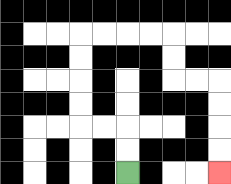{'start': '[5, 7]', 'end': '[9, 7]', 'path_directions': 'U,U,L,L,U,U,U,U,R,R,R,R,D,D,R,R,D,D,D,D', 'path_coordinates': '[[5, 7], [5, 6], [5, 5], [4, 5], [3, 5], [3, 4], [3, 3], [3, 2], [3, 1], [4, 1], [5, 1], [6, 1], [7, 1], [7, 2], [7, 3], [8, 3], [9, 3], [9, 4], [9, 5], [9, 6], [9, 7]]'}